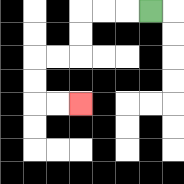{'start': '[6, 0]', 'end': '[3, 4]', 'path_directions': 'L,L,L,D,D,L,L,D,D,R,R', 'path_coordinates': '[[6, 0], [5, 0], [4, 0], [3, 0], [3, 1], [3, 2], [2, 2], [1, 2], [1, 3], [1, 4], [2, 4], [3, 4]]'}